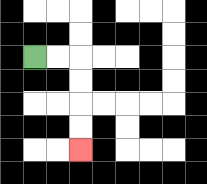{'start': '[1, 2]', 'end': '[3, 6]', 'path_directions': 'R,R,D,D,D,D', 'path_coordinates': '[[1, 2], [2, 2], [3, 2], [3, 3], [3, 4], [3, 5], [3, 6]]'}